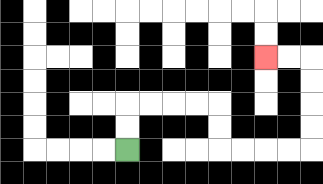{'start': '[5, 6]', 'end': '[11, 2]', 'path_directions': 'U,U,R,R,R,R,D,D,R,R,R,R,U,U,U,U,L,L', 'path_coordinates': '[[5, 6], [5, 5], [5, 4], [6, 4], [7, 4], [8, 4], [9, 4], [9, 5], [9, 6], [10, 6], [11, 6], [12, 6], [13, 6], [13, 5], [13, 4], [13, 3], [13, 2], [12, 2], [11, 2]]'}